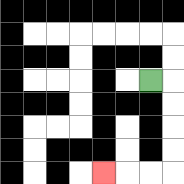{'start': '[6, 3]', 'end': '[4, 7]', 'path_directions': 'R,D,D,D,D,L,L,L', 'path_coordinates': '[[6, 3], [7, 3], [7, 4], [7, 5], [7, 6], [7, 7], [6, 7], [5, 7], [4, 7]]'}